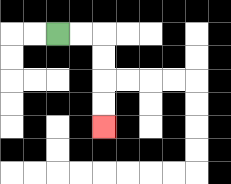{'start': '[2, 1]', 'end': '[4, 5]', 'path_directions': 'R,R,D,D,D,D', 'path_coordinates': '[[2, 1], [3, 1], [4, 1], [4, 2], [4, 3], [4, 4], [4, 5]]'}